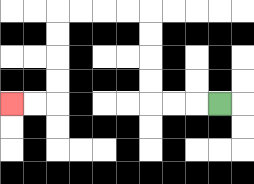{'start': '[9, 4]', 'end': '[0, 4]', 'path_directions': 'L,L,L,U,U,U,U,L,L,L,L,D,D,D,D,L,L', 'path_coordinates': '[[9, 4], [8, 4], [7, 4], [6, 4], [6, 3], [6, 2], [6, 1], [6, 0], [5, 0], [4, 0], [3, 0], [2, 0], [2, 1], [2, 2], [2, 3], [2, 4], [1, 4], [0, 4]]'}